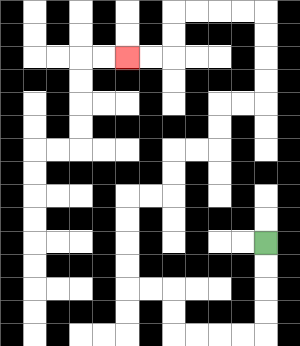{'start': '[11, 10]', 'end': '[5, 2]', 'path_directions': 'D,D,D,D,L,L,L,L,U,U,L,L,U,U,U,U,R,R,U,U,R,R,U,U,R,R,U,U,U,U,L,L,L,L,D,D,L,L', 'path_coordinates': '[[11, 10], [11, 11], [11, 12], [11, 13], [11, 14], [10, 14], [9, 14], [8, 14], [7, 14], [7, 13], [7, 12], [6, 12], [5, 12], [5, 11], [5, 10], [5, 9], [5, 8], [6, 8], [7, 8], [7, 7], [7, 6], [8, 6], [9, 6], [9, 5], [9, 4], [10, 4], [11, 4], [11, 3], [11, 2], [11, 1], [11, 0], [10, 0], [9, 0], [8, 0], [7, 0], [7, 1], [7, 2], [6, 2], [5, 2]]'}